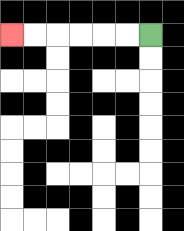{'start': '[6, 1]', 'end': '[0, 1]', 'path_directions': 'L,L,L,L,L,L', 'path_coordinates': '[[6, 1], [5, 1], [4, 1], [3, 1], [2, 1], [1, 1], [0, 1]]'}